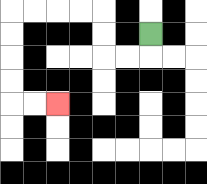{'start': '[6, 1]', 'end': '[2, 4]', 'path_directions': 'D,L,L,U,U,L,L,L,L,D,D,D,D,R,R', 'path_coordinates': '[[6, 1], [6, 2], [5, 2], [4, 2], [4, 1], [4, 0], [3, 0], [2, 0], [1, 0], [0, 0], [0, 1], [0, 2], [0, 3], [0, 4], [1, 4], [2, 4]]'}